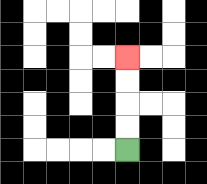{'start': '[5, 6]', 'end': '[5, 2]', 'path_directions': 'U,U,U,U', 'path_coordinates': '[[5, 6], [5, 5], [5, 4], [5, 3], [5, 2]]'}